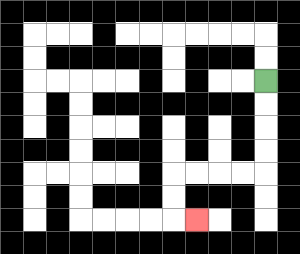{'start': '[11, 3]', 'end': '[8, 9]', 'path_directions': 'D,D,D,D,L,L,L,L,D,D,R', 'path_coordinates': '[[11, 3], [11, 4], [11, 5], [11, 6], [11, 7], [10, 7], [9, 7], [8, 7], [7, 7], [7, 8], [7, 9], [8, 9]]'}